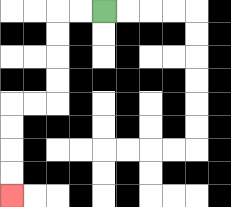{'start': '[4, 0]', 'end': '[0, 8]', 'path_directions': 'L,L,D,D,D,D,L,L,D,D,D,D', 'path_coordinates': '[[4, 0], [3, 0], [2, 0], [2, 1], [2, 2], [2, 3], [2, 4], [1, 4], [0, 4], [0, 5], [0, 6], [0, 7], [0, 8]]'}